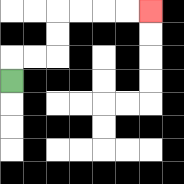{'start': '[0, 3]', 'end': '[6, 0]', 'path_directions': 'U,R,R,U,U,R,R,R,R', 'path_coordinates': '[[0, 3], [0, 2], [1, 2], [2, 2], [2, 1], [2, 0], [3, 0], [4, 0], [5, 0], [6, 0]]'}